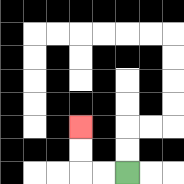{'start': '[5, 7]', 'end': '[3, 5]', 'path_directions': 'L,L,U,U', 'path_coordinates': '[[5, 7], [4, 7], [3, 7], [3, 6], [3, 5]]'}